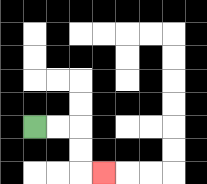{'start': '[1, 5]', 'end': '[4, 7]', 'path_directions': 'R,R,D,D,R', 'path_coordinates': '[[1, 5], [2, 5], [3, 5], [3, 6], [3, 7], [4, 7]]'}